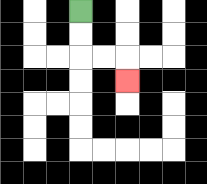{'start': '[3, 0]', 'end': '[5, 3]', 'path_directions': 'D,D,R,R,D', 'path_coordinates': '[[3, 0], [3, 1], [3, 2], [4, 2], [5, 2], [5, 3]]'}